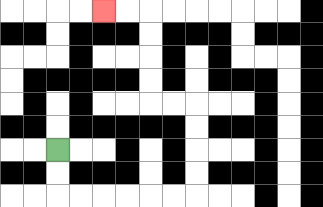{'start': '[2, 6]', 'end': '[4, 0]', 'path_directions': 'D,D,R,R,R,R,R,R,U,U,U,U,L,L,U,U,U,U,L,L', 'path_coordinates': '[[2, 6], [2, 7], [2, 8], [3, 8], [4, 8], [5, 8], [6, 8], [7, 8], [8, 8], [8, 7], [8, 6], [8, 5], [8, 4], [7, 4], [6, 4], [6, 3], [6, 2], [6, 1], [6, 0], [5, 0], [4, 0]]'}